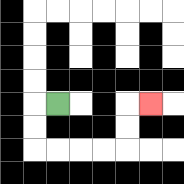{'start': '[2, 4]', 'end': '[6, 4]', 'path_directions': 'L,D,D,R,R,R,R,U,U,R', 'path_coordinates': '[[2, 4], [1, 4], [1, 5], [1, 6], [2, 6], [3, 6], [4, 6], [5, 6], [5, 5], [5, 4], [6, 4]]'}